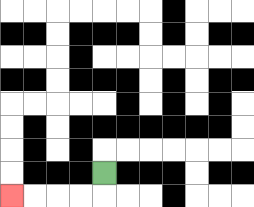{'start': '[4, 7]', 'end': '[0, 8]', 'path_directions': 'D,L,L,L,L', 'path_coordinates': '[[4, 7], [4, 8], [3, 8], [2, 8], [1, 8], [0, 8]]'}